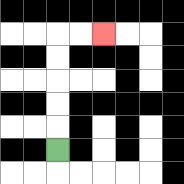{'start': '[2, 6]', 'end': '[4, 1]', 'path_directions': 'U,U,U,U,U,R,R', 'path_coordinates': '[[2, 6], [2, 5], [2, 4], [2, 3], [2, 2], [2, 1], [3, 1], [4, 1]]'}